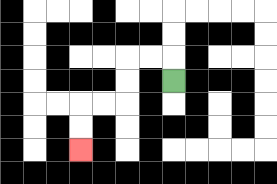{'start': '[7, 3]', 'end': '[3, 6]', 'path_directions': 'U,L,L,D,D,L,L,D,D', 'path_coordinates': '[[7, 3], [7, 2], [6, 2], [5, 2], [5, 3], [5, 4], [4, 4], [3, 4], [3, 5], [3, 6]]'}